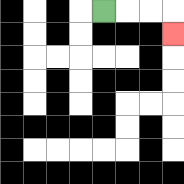{'start': '[4, 0]', 'end': '[7, 1]', 'path_directions': 'R,R,R,D', 'path_coordinates': '[[4, 0], [5, 0], [6, 0], [7, 0], [7, 1]]'}